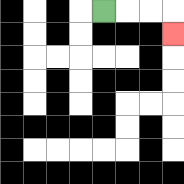{'start': '[4, 0]', 'end': '[7, 1]', 'path_directions': 'R,R,R,D', 'path_coordinates': '[[4, 0], [5, 0], [6, 0], [7, 0], [7, 1]]'}